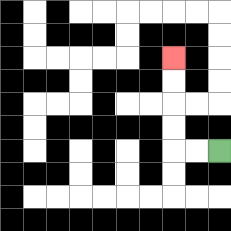{'start': '[9, 6]', 'end': '[7, 2]', 'path_directions': 'L,L,U,U,U,U', 'path_coordinates': '[[9, 6], [8, 6], [7, 6], [7, 5], [7, 4], [7, 3], [7, 2]]'}